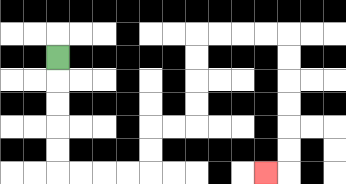{'start': '[2, 2]', 'end': '[11, 7]', 'path_directions': 'D,D,D,D,D,R,R,R,R,U,U,R,R,U,U,U,U,R,R,R,R,D,D,D,D,D,D,L', 'path_coordinates': '[[2, 2], [2, 3], [2, 4], [2, 5], [2, 6], [2, 7], [3, 7], [4, 7], [5, 7], [6, 7], [6, 6], [6, 5], [7, 5], [8, 5], [8, 4], [8, 3], [8, 2], [8, 1], [9, 1], [10, 1], [11, 1], [12, 1], [12, 2], [12, 3], [12, 4], [12, 5], [12, 6], [12, 7], [11, 7]]'}